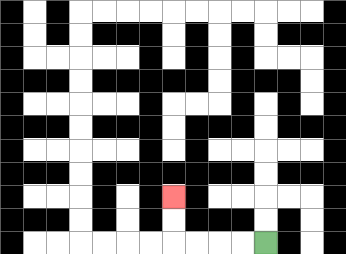{'start': '[11, 10]', 'end': '[7, 8]', 'path_directions': 'L,L,L,L,U,U', 'path_coordinates': '[[11, 10], [10, 10], [9, 10], [8, 10], [7, 10], [7, 9], [7, 8]]'}